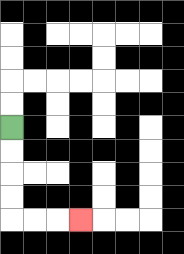{'start': '[0, 5]', 'end': '[3, 9]', 'path_directions': 'D,D,D,D,R,R,R', 'path_coordinates': '[[0, 5], [0, 6], [0, 7], [0, 8], [0, 9], [1, 9], [2, 9], [3, 9]]'}